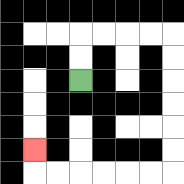{'start': '[3, 3]', 'end': '[1, 6]', 'path_directions': 'U,U,R,R,R,R,D,D,D,D,D,D,L,L,L,L,L,L,U', 'path_coordinates': '[[3, 3], [3, 2], [3, 1], [4, 1], [5, 1], [6, 1], [7, 1], [7, 2], [7, 3], [7, 4], [7, 5], [7, 6], [7, 7], [6, 7], [5, 7], [4, 7], [3, 7], [2, 7], [1, 7], [1, 6]]'}